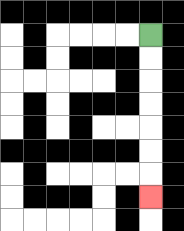{'start': '[6, 1]', 'end': '[6, 8]', 'path_directions': 'D,D,D,D,D,D,D', 'path_coordinates': '[[6, 1], [6, 2], [6, 3], [6, 4], [6, 5], [6, 6], [6, 7], [6, 8]]'}